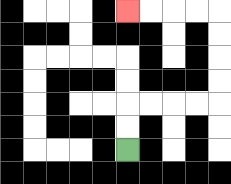{'start': '[5, 6]', 'end': '[5, 0]', 'path_directions': 'U,U,R,R,R,R,U,U,U,U,L,L,L,L', 'path_coordinates': '[[5, 6], [5, 5], [5, 4], [6, 4], [7, 4], [8, 4], [9, 4], [9, 3], [9, 2], [9, 1], [9, 0], [8, 0], [7, 0], [6, 0], [5, 0]]'}